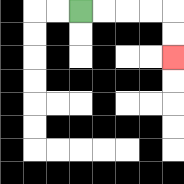{'start': '[3, 0]', 'end': '[7, 2]', 'path_directions': 'R,R,R,R,D,D', 'path_coordinates': '[[3, 0], [4, 0], [5, 0], [6, 0], [7, 0], [7, 1], [7, 2]]'}